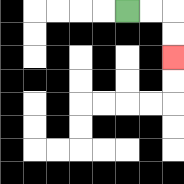{'start': '[5, 0]', 'end': '[7, 2]', 'path_directions': 'R,R,D,D', 'path_coordinates': '[[5, 0], [6, 0], [7, 0], [7, 1], [7, 2]]'}